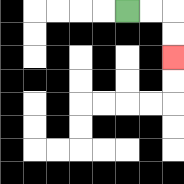{'start': '[5, 0]', 'end': '[7, 2]', 'path_directions': 'R,R,D,D', 'path_coordinates': '[[5, 0], [6, 0], [7, 0], [7, 1], [7, 2]]'}